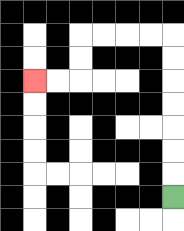{'start': '[7, 8]', 'end': '[1, 3]', 'path_directions': 'U,U,U,U,U,U,U,L,L,L,L,D,D,L,L', 'path_coordinates': '[[7, 8], [7, 7], [7, 6], [7, 5], [7, 4], [7, 3], [7, 2], [7, 1], [6, 1], [5, 1], [4, 1], [3, 1], [3, 2], [3, 3], [2, 3], [1, 3]]'}